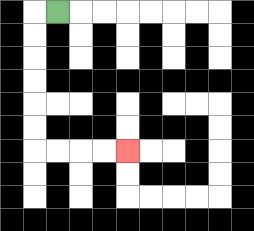{'start': '[2, 0]', 'end': '[5, 6]', 'path_directions': 'L,D,D,D,D,D,D,R,R,R,R', 'path_coordinates': '[[2, 0], [1, 0], [1, 1], [1, 2], [1, 3], [1, 4], [1, 5], [1, 6], [2, 6], [3, 6], [4, 6], [5, 6]]'}